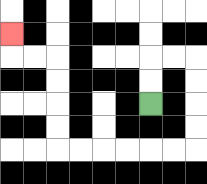{'start': '[6, 4]', 'end': '[0, 1]', 'path_directions': 'U,U,R,R,D,D,D,D,L,L,L,L,L,L,U,U,U,U,L,L,U', 'path_coordinates': '[[6, 4], [6, 3], [6, 2], [7, 2], [8, 2], [8, 3], [8, 4], [8, 5], [8, 6], [7, 6], [6, 6], [5, 6], [4, 6], [3, 6], [2, 6], [2, 5], [2, 4], [2, 3], [2, 2], [1, 2], [0, 2], [0, 1]]'}